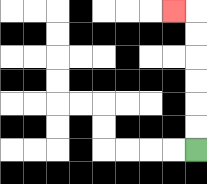{'start': '[8, 6]', 'end': '[7, 0]', 'path_directions': 'U,U,U,U,U,U,L', 'path_coordinates': '[[8, 6], [8, 5], [8, 4], [8, 3], [8, 2], [8, 1], [8, 0], [7, 0]]'}